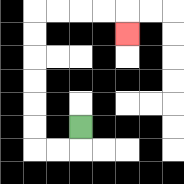{'start': '[3, 5]', 'end': '[5, 1]', 'path_directions': 'D,L,L,U,U,U,U,U,U,R,R,R,R,D', 'path_coordinates': '[[3, 5], [3, 6], [2, 6], [1, 6], [1, 5], [1, 4], [1, 3], [1, 2], [1, 1], [1, 0], [2, 0], [3, 0], [4, 0], [5, 0], [5, 1]]'}